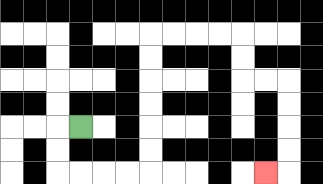{'start': '[3, 5]', 'end': '[11, 7]', 'path_directions': 'L,D,D,R,R,R,R,U,U,U,U,U,U,R,R,R,R,D,D,R,R,D,D,D,D,L', 'path_coordinates': '[[3, 5], [2, 5], [2, 6], [2, 7], [3, 7], [4, 7], [5, 7], [6, 7], [6, 6], [6, 5], [6, 4], [6, 3], [6, 2], [6, 1], [7, 1], [8, 1], [9, 1], [10, 1], [10, 2], [10, 3], [11, 3], [12, 3], [12, 4], [12, 5], [12, 6], [12, 7], [11, 7]]'}